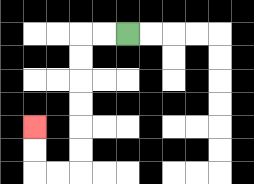{'start': '[5, 1]', 'end': '[1, 5]', 'path_directions': 'L,L,D,D,D,D,D,D,L,L,U,U', 'path_coordinates': '[[5, 1], [4, 1], [3, 1], [3, 2], [3, 3], [3, 4], [3, 5], [3, 6], [3, 7], [2, 7], [1, 7], [1, 6], [1, 5]]'}